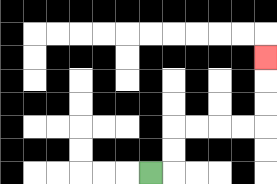{'start': '[6, 7]', 'end': '[11, 2]', 'path_directions': 'R,U,U,R,R,R,R,U,U,U', 'path_coordinates': '[[6, 7], [7, 7], [7, 6], [7, 5], [8, 5], [9, 5], [10, 5], [11, 5], [11, 4], [11, 3], [11, 2]]'}